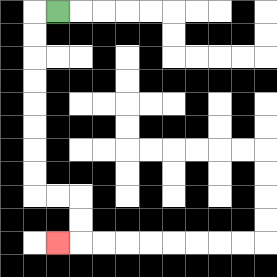{'start': '[2, 0]', 'end': '[2, 10]', 'path_directions': 'L,D,D,D,D,D,D,D,D,R,R,D,D,L', 'path_coordinates': '[[2, 0], [1, 0], [1, 1], [1, 2], [1, 3], [1, 4], [1, 5], [1, 6], [1, 7], [1, 8], [2, 8], [3, 8], [3, 9], [3, 10], [2, 10]]'}